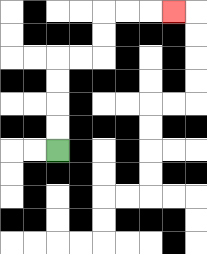{'start': '[2, 6]', 'end': '[7, 0]', 'path_directions': 'U,U,U,U,R,R,U,U,R,R,R', 'path_coordinates': '[[2, 6], [2, 5], [2, 4], [2, 3], [2, 2], [3, 2], [4, 2], [4, 1], [4, 0], [5, 0], [6, 0], [7, 0]]'}